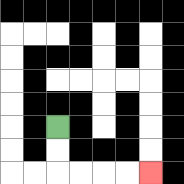{'start': '[2, 5]', 'end': '[6, 7]', 'path_directions': 'D,D,R,R,R,R', 'path_coordinates': '[[2, 5], [2, 6], [2, 7], [3, 7], [4, 7], [5, 7], [6, 7]]'}